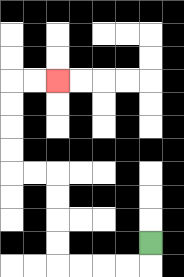{'start': '[6, 10]', 'end': '[2, 3]', 'path_directions': 'D,L,L,L,L,U,U,U,U,L,L,U,U,U,U,R,R', 'path_coordinates': '[[6, 10], [6, 11], [5, 11], [4, 11], [3, 11], [2, 11], [2, 10], [2, 9], [2, 8], [2, 7], [1, 7], [0, 7], [0, 6], [0, 5], [0, 4], [0, 3], [1, 3], [2, 3]]'}